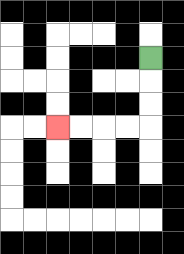{'start': '[6, 2]', 'end': '[2, 5]', 'path_directions': 'D,D,D,L,L,L,L', 'path_coordinates': '[[6, 2], [6, 3], [6, 4], [6, 5], [5, 5], [4, 5], [3, 5], [2, 5]]'}